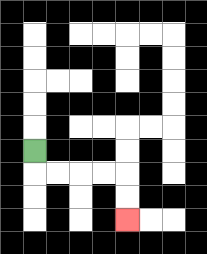{'start': '[1, 6]', 'end': '[5, 9]', 'path_directions': 'D,R,R,R,R,D,D', 'path_coordinates': '[[1, 6], [1, 7], [2, 7], [3, 7], [4, 7], [5, 7], [5, 8], [5, 9]]'}